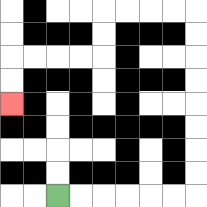{'start': '[2, 8]', 'end': '[0, 4]', 'path_directions': 'R,R,R,R,R,R,U,U,U,U,U,U,U,U,L,L,L,L,D,D,L,L,L,L,D,D', 'path_coordinates': '[[2, 8], [3, 8], [4, 8], [5, 8], [6, 8], [7, 8], [8, 8], [8, 7], [8, 6], [8, 5], [8, 4], [8, 3], [8, 2], [8, 1], [8, 0], [7, 0], [6, 0], [5, 0], [4, 0], [4, 1], [4, 2], [3, 2], [2, 2], [1, 2], [0, 2], [0, 3], [0, 4]]'}